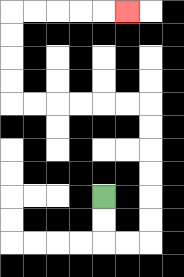{'start': '[4, 8]', 'end': '[5, 0]', 'path_directions': 'D,D,R,R,U,U,U,U,U,U,L,L,L,L,L,L,U,U,U,U,R,R,R,R,R', 'path_coordinates': '[[4, 8], [4, 9], [4, 10], [5, 10], [6, 10], [6, 9], [6, 8], [6, 7], [6, 6], [6, 5], [6, 4], [5, 4], [4, 4], [3, 4], [2, 4], [1, 4], [0, 4], [0, 3], [0, 2], [0, 1], [0, 0], [1, 0], [2, 0], [3, 0], [4, 0], [5, 0]]'}